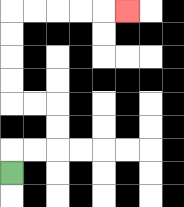{'start': '[0, 7]', 'end': '[5, 0]', 'path_directions': 'U,R,R,U,U,L,L,U,U,U,U,R,R,R,R,R', 'path_coordinates': '[[0, 7], [0, 6], [1, 6], [2, 6], [2, 5], [2, 4], [1, 4], [0, 4], [0, 3], [0, 2], [0, 1], [0, 0], [1, 0], [2, 0], [3, 0], [4, 0], [5, 0]]'}